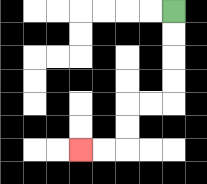{'start': '[7, 0]', 'end': '[3, 6]', 'path_directions': 'D,D,D,D,L,L,D,D,L,L', 'path_coordinates': '[[7, 0], [7, 1], [7, 2], [7, 3], [7, 4], [6, 4], [5, 4], [5, 5], [5, 6], [4, 6], [3, 6]]'}